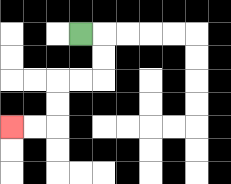{'start': '[3, 1]', 'end': '[0, 5]', 'path_directions': 'R,D,D,L,L,D,D,L,L', 'path_coordinates': '[[3, 1], [4, 1], [4, 2], [4, 3], [3, 3], [2, 3], [2, 4], [2, 5], [1, 5], [0, 5]]'}